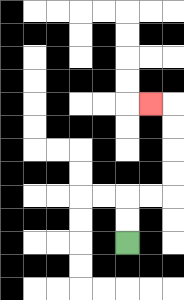{'start': '[5, 10]', 'end': '[6, 4]', 'path_directions': 'U,U,R,R,U,U,U,U,L', 'path_coordinates': '[[5, 10], [5, 9], [5, 8], [6, 8], [7, 8], [7, 7], [7, 6], [7, 5], [7, 4], [6, 4]]'}